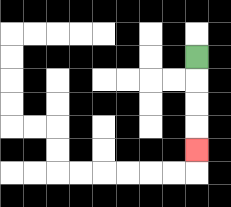{'start': '[8, 2]', 'end': '[8, 6]', 'path_directions': 'D,D,D,D', 'path_coordinates': '[[8, 2], [8, 3], [8, 4], [8, 5], [8, 6]]'}